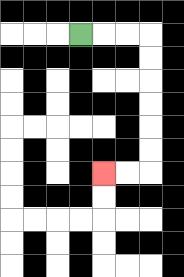{'start': '[3, 1]', 'end': '[4, 7]', 'path_directions': 'R,R,R,D,D,D,D,D,D,L,L', 'path_coordinates': '[[3, 1], [4, 1], [5, 1], [6, 1], [6, 2], [6, 3], [6, 4], [6, 5], [6, 6], [6, 7], [5, 7], [4, 7]]'}